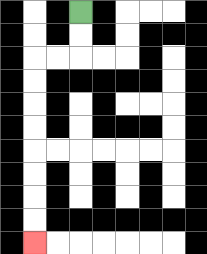{'start': '[3, 0]', 'end': '[1, 10]', 'path_directions': 'D,D,L,L,D,D,D,D,D,D,D,D', 'path_coordinates': '[[3, 0], [3, 1], [3, 2], [2, 2], [1, 2], [1, 3], [1, 4], [1, 5], [1, 6], [1, 7], [1, 8], [1, 9], [1, 10]]'}